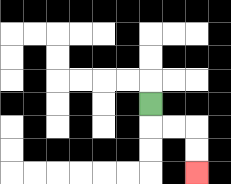{'start': '[6, 4]', 'end': '[8, 7]', 'path_directions': 'D,R,R,D,D', 'path_coordinates': '[[6, 4], [6, 5], [7, 5], [8, 5], [8, 6], [8, 7]]'}